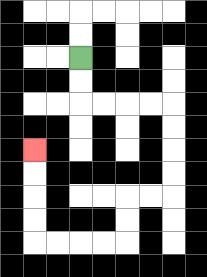{'start': '[3, 2]', 'end': '[1, 6]', 'path_directions': 'D,D,R,R,R,R,D,D,D,D,L,L,D,D,L,L,L,L,U,U,U,U', 'path_coordinates': '[[3, 2], [3, 3], [3, 4], [4, 4], [5, 4], [6, 4], [7, 4], [7, 5], [7, 6], [7, 7], [7, 8], [6, 8], [5, 8], [5, 9], [5, 10], [4, 10], [3, 10], [2, 10], [1, 10], [1, 9], [1, 8], [1, 7], [1, 6]]'}